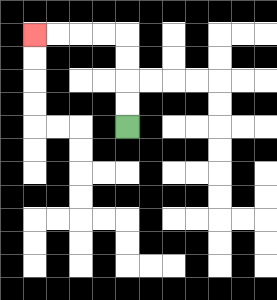{'start': '[5, 5]', 'end': '[1, 1]', 'path_directions': 'U,U,U,U,L,L,L,L', 'path_coordinates': '[[5, 5], [5, 4], [5, 3], [5, 2], [5, 1], [4, 1], [3, 1], [2, 1], [1, 1]]'}